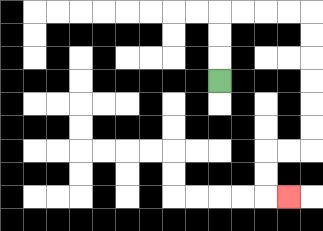{'start': '[9, 3]', 'end': '[12, 8]', 'path_directions': 'U,U,U,R,R,R,R,D,D,D,D,D,D,L,L,D,D,R', 'path_coordinates': '[[9, 3], [9, 2], [9, 1], [9, 0], [10, 0], [11, 0], [12, 0], [13, 0], [13, 1], [13, 2], [13, 3], [13, 4], [13, 5], [13, 6], [12, 6], [11, 6], [11, 7], [11, 8], [12, 8]]'}